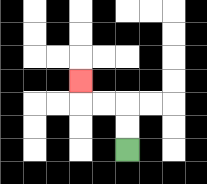{'start': '[5, 6]', 'end': '[3, 3]', 'path_directions': 'U,U,L,L,U', 'path_coordinates': '[[5, 6], [5, 5], [5, 4], [4, 4], [3, 4], [3, 3]]'}